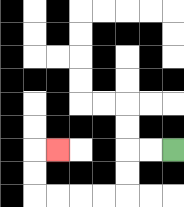{'start': '[7, 6]', 'end': '[2, 6]', 'path_directions': 'L,L,D,D,L,L,L,L,U,U,R', 'path_coordinates': '[[7, 6], [6, 6], [5, 6], [5, 7], [5, 8], [4, 8], [3, 8], [2, 8], [1, 8], [1, 7], [1, 6], [2, 6]]'}